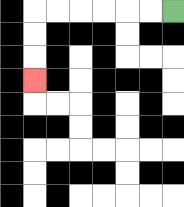{'start': '[7, 0]', 'end': '[1, 3]', 'path_directions': 'L,L,L,L,L,L,D,D,D', 'path_coordinates': '[[7, 0], [6, 0], [5, 0], [4, 0], [3, 0], [2, 0], [1, 0], [1, 1], [1, 2], [1, 3]]'}